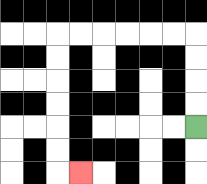{'start': '[8, 5]', 'end': '[3, 7]', 'path_directions': 'U,U,U,U,L,L,L,L,L,L,D,D,D,D,D,D,R', 'path_coordinates': '[[8, 5], [8, 4], [8, 3], [8, 2], [8, 1], [7, 1], [6, 1], [5, 1], [4, 1], [3, 1], [2, 1], [2, 2], [2, 3], [2, 4], [2, 5], [2, 6], [2, 7], [3, 7]]'}